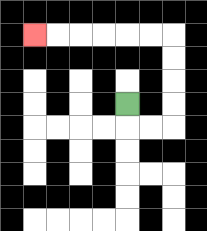{'start': '[5, 4]', 'end': '[1, 1]', 'path_directions': 'D,R,R,U,U,U,U,L,L,L,L,L,L', 'path_coordinates': '[[5, 4], [5, 5], [6, 5], [7, 5], [7, 4], [7, 3], [7, 2], [7, 1], [6, 1], [5, 1], [4, 1], [3, 1], [2, 1], [1, 1]]'}